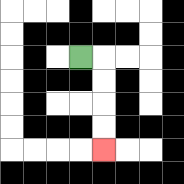{'start': '[3, 2]', 'end': '[4, 6]', 'path_directions': 'R,D,D,D,D', 'path_coordinates': '[[3, 2], [4, 2], [4, 3], [4, 4], [4, 5], [4, 6]]'}